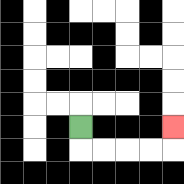{'start': '[3, 5]', 'end': '[7, 5]', 'path_directions': 'D,R,R,R,R,U', 'path_coordinates': '[[3, 5], [3, 6], [4, 6], [5, 6], [6, 6], [7, 6], [7, 5]]'}